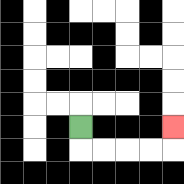{'start': '[3, 5]', 'end': '[7, 5]', 'path_directions': 'D,R,R,R,R,U', 'path_coordinates': '[[3, 5], [3, 6], [4, 6], [5, 6], [6, 6], [7, 6], [7, 5]]'}